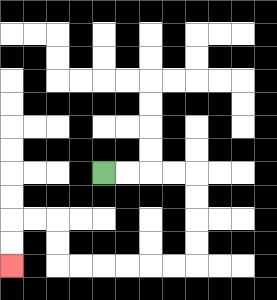{'start': '[4, 7]', 'end': '[0, 11]', 'path_directions': 'R,R,R,R,D,D,D,D,L,L,L,L,L,L,U,U,L,L,D,D', 'path_coordinates': '[[4, 7], [5, 7], [6, 7], [7, 7], [8, 7], [8, 8], [8, 9], [8, 10], [8, 11], [7, 11], [6, 11], [5, 11], [4, 11], [3, 11], [2, 11], [2, 10], [2, 9], [1, 9], [0, 9], [0, 10], [0, 11]]'}